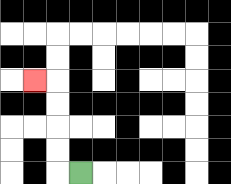{'start': '[3, 7]', 'end': '[1, 3]', 'path_directions': 'L,U,U,U,U,L', 'path_coordinates': '[[3, 7], [2, 7], [2, 6], [2, 5], [2, 4], [2, 3], [1, 3]]'}